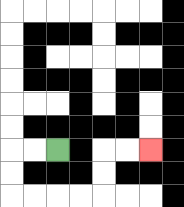{'start': '[2, 6]', 'end': '[6, 6]', 'path_directions': 'L,L,D,D,R,R,R,R,U,U,R,R', 'path_coordinates': '[[2, 6], [1, 6], [0, 6], [0, 7], [0, 8], [1, 8], [2, 8], [3, 8], [4, 8], [4, 7], [4, 6], [5, 6], [6, 6]]'}